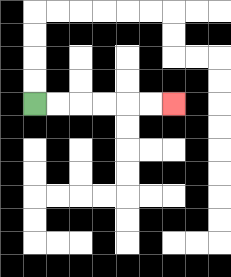{'start': '[1, 4]', 'end': '[7, 4]', 'path_directions': 'R,R,R,R,R,R', 'path_coordinates': '[[1, 4], [2, 4], [3, 4], [4, 4], [5, 4], [6, 4], [7, 4]]'}